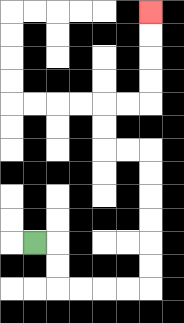{'start': '[1, 10]', 'end': '[6, 0]', 'path_directions': 'R,D,D,R,R,R,R,U,U,U,U,U,U,L,L,U,U,R,R,U,U,U,U', 'path_coordinates': '[[1, 10], [2, 10], [2, 11], [2, 12], [3, 12], [4, 12], [5, 12], [6, 12], [6, 11], [6, 10], [6, 9], [6, 8], [6, 7], [6, 6], [5, 6], [4, 6], [4, 5], [4, 4], [5, 4], [6, 4], [6, 3], [6, 2], [6, 1], [6, 0]]'}